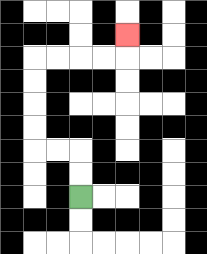{'start': '[3, 8]', 'end': '[5, 1]', 'path_directions': 'U,U,L,L,U,U,U,U,R,R,R,R,U', 'path_coordinates': '[[3, 8], [3, 7], [3, 6], [2, 6], [1, 6], [1, 5], [1, 4], [1, 3], [1, 2], [2, 2], [3, 2], [4, 2], [5, 2], [5, 1]]'}